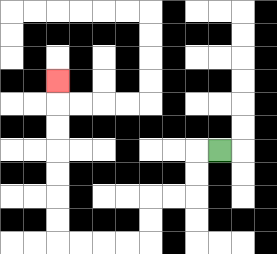{'start': '[9, 6]', 'end': '[2, 3]', 'path_directions': 'L,D,D,L,L,D,D,L,L,L,L,U,U,U,U,U,U,U', 'path_coordinates': '[[9, 6], [8, 6], [8, 7], [8, 8], [7, 8], [6, 8], [6, 9], [6, 10], [5, 10], [4, 10], [3, 10], [2, 10], [2, 9], [2, 8], [2, 7], [2, 6], [2, 5], [2, 4], [2, 3]]'}